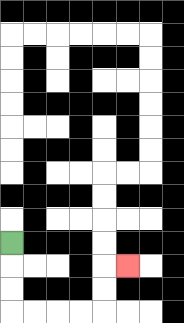{'start': '[0, 10]', 'end': '[5, 11]', 'path_directions': 'D,D,D,R,R,R,R,U,U,R', 'path_coordinates': '[[0, 10], [0, 11], [0, 12], [0, 13], [1, 13], [2, 13], [3, 13], [4, 13], [4, 12], [4, 11], [5, 11]]'}